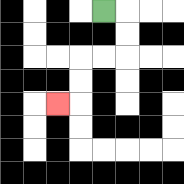{'start': '[4, 0]', 'end': '[2, 4]', 'path_directions': 'R,D,D,L,L,D,D,L', 'path_coordinates': '[[4, 0], [5, 0], [5, 1], [5, 2], [4, 2], [3, 2], [3, 3], [3, 4], [2, 4]]'}